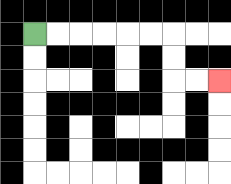{'start': '[1, 1]', 'end': '[9, 3]', 'path_directions': 'R,R,R,R,R,R,D,D,R,R', 'path_coordinates': '[[1, 1], [2, 1], [3, 1], [4, 1], [5, 1], [6, 1], [7, 1], [7, 2], [7, 3], [8, 3], [9, 3]]'}